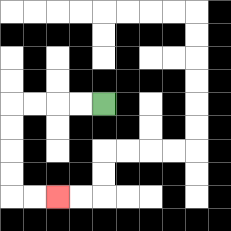{'start': '[4, 4]', 'end': '[2, 8]', 'path_directions': 'L,L,L,L,D,D,D,D,R,R', 'path_coordinates': '[[4, 4], [3, 4], [2, 4], [1, 4], [0, 4], [0, 5], [0, 6], [0, 7], [0, 8], [1, 8], [2, 8]]'}